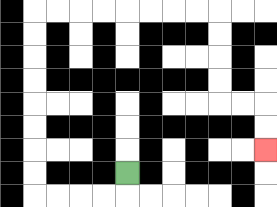{'start': '[5, 7]', 'end': '[11, 6]', 'path_directions': 'D,L,L,L,L,U,U,U,U,U,U,U,U,R,R,R,R,R,R,R,R,D,D,D,D,R,R,D,D', 'path_coordinates': '[[5, 7], [5, 8], [4, 8], [3, 8], [2, 8], [1, 8], [1, 7], [1, 6], [1, 5], [1, 4], [1, 3], [1, 2], [1, 1], [1, 0], [2, 0], [3, 0], [4, 0], [5, 0], [6, 0], [7, 0], [8, 0], [9, 0], [9, 1], [9, 2], [9, 3], [9, 4], [10, 4], [11, 4], [11, 5], [11, 6]]'}